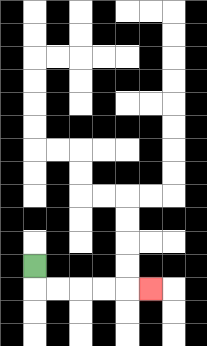{'start': '[1, 11]', 'end': '[6, 12]', 'path_directions': 'D,R,R,R,R,R', 'path_coordinates': '[[1, 11], [1, 12], [2, 12], [3, 12], [4, 12], [5, 12], [6, 12]]'}